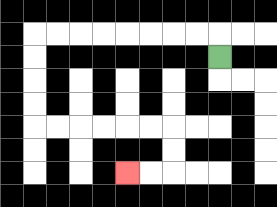{'start': '[9, 2]', 'end': '[5, 7]', 'path_directions': 'U,L,L,L,L,L,L,L,L,D,D,D,D,R,R,R,R,R,R,D,D,L,L', 'path_coordinates': '[[9, 2], [9, 1], [8, 1], [7, 1], [6, 1], [5, 1], [4, 1], [3, 1], [2, 1], [1, 1], [1, 2], [1, 3], [1, 4], [1, 5], [2, 5], [3, 5], [4, 5], [5, 5], [6, 5], [7, 5], [7, 6], [7, 7], [6, 7], [5, 7]]'}